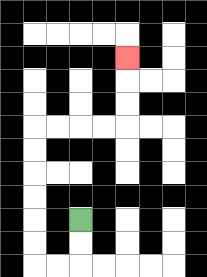{'start': '[3, 9]', 'end': '[5, 2]', 'path_directions': 'D,D,L,L,U,U,U,U,U,U,R,R,R,R,U,U,U', 'path_coordinates': '[[3, 9], [3, 10], [3, 11], [2, 11], [1, 11], [1, 10], [1, 9], [1, 8], [1, 7], [1, 6], [1, 5], [2, 5], [3, 5], [4, 5], [5, 5], [5, 4], [5, 3], [5, 2]]'}